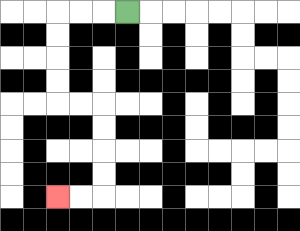{'start': '[5, 0]', 'end': '[2, 8]', 'path_directions': 'L,L,L,D,D,D,D,R,R,D,D,D,D,L,L', 'path_coordinates': '[[5, 0], [4, 0], [3, 0], [2, 0], [2, 1], [2, 2], [2, 3], [2, 4], [3, 4], [4, 4], [4, 5], [4, 6], [4, 7], [4, 8], [3, 8], [2, 8]]'}